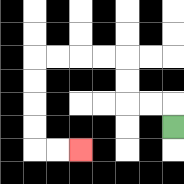{'start': '[7, 5]', 'end': '[3, 6]', 'path_directions': 'U,L,L,U,U,L,L,L,L,D,D,D,D,R,R', 'path_coordinates': '[[7, 5], [7, 4], [6, 4], [5, 4], [5, 3], [5, 2], [4, 2], [3, 2], [2, 2], [1, 2], [1, 3], [1, 4], [1, 5], [1, 6], [2, 6], [3, 6]]'}